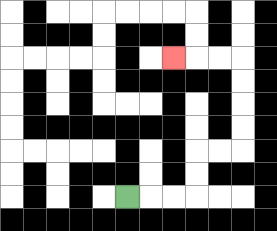{'start': '[5, 8]', 'end': '[7, 2]', 'path_directions': 'R,R,R,U,U,R,R,U,U,U,U,L,L,L', 'path_coordinates': '[[5, 8], [6, 8], [7, 8], [8, 8], [8, 7], [8, 6], [9, 6], [10, 6], [10, 5], [10, 4], [10, 3], [10, 2], [9, 2], [8, 2], [7, 2]]'}